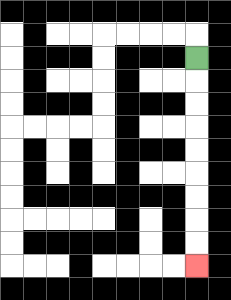{'start': '[8, 2]', 'end': '[8, 11]', 'path_directions': 'D,D,D,D,D,D,D,D,D', 'path_coordinates': '[[8, 2], [8, 3], [8, 4], [8, 5], [8, 6], [8, 7], [8, 8], [8, 9], [8, 10], [8, 11]]'}